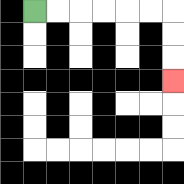{'start': '[1, 0]', 'end': '[7, 3]', 'path_directions': 'R,R,R,R,R,R,D,D,D', 'path_coordinates': '[[1, 0], [2, 0], [3, 0], [4, 0], [5, 0], [6, 0], [7, 0], [7, 1], [7, 2], [7, 3]]'}